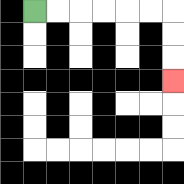{'start': '[1, 0]', 'end': '[7, 3]', 'path_directions': 'R,R,R,R,R,R,D,D,D', 'path_coordinates': '[[1, 0], [2, 0], [3, 0], [4, 0], [5, 0], [6, 0], [7, 0], [7, 1], [7, 2], [7, 3]]'}